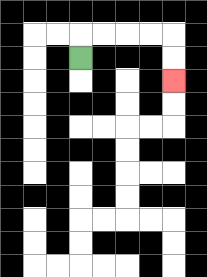{'start': '[3, 2]', 'end': '[7, 3]', 'path_directions': 'U,R,R,R,R,D,D', 'path_coordinates': '[[3, 2], [3, 1], [4, 1], [5, 1], [6, 1], [7, 1], [7, 2], [7, 3]]'}